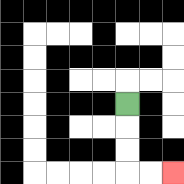{'start': '[5, 4]', 'end': '[7, 7]', 'path_directions': 'D,D,D,R,R', 'path_coordinates': '[[5, 4], [5, 5], [5, 6], [5, 7], [6, 7], [7, 7]]'}